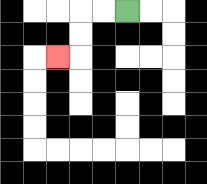{'start': '[5, 0]', 'end': '[2, 2]', 'path_directions': 'L,L,D,D,L', 'path_coordinates': '[[5, 0], [4, 0], [3, 0], [3, 1], [3, 2], [2, 2]]'}